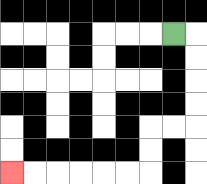{'start': '[7, 1]', 'end': '[0, 7]', 'path_directions': 'R,D,D,D,D,L,L,D,D,L,L,L,L,L,L', 'path_coordinates': '[[7, 1], [8, 1], [8, 2], [8, 3], [8, 4], [8, 5], [7, 5], [6, 5], [6, 6], [6, 7], [5, 7], [4, 7], [3, 7], [2, 7], [1, 7], [0, 7]]'}